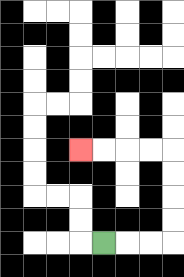{'start': '[4, 10]', 'end': '[3, 6]', 'path_directions': 'R,R,R,U,U,U,U,L,L,L,L', 'path_coordinates': '[[4, 10], [5, 10], [6, 10], [7, 10], [7, 9], [7, 8], [7, 7], [7, 6], [6, 6], [5, 6], [4, 6], [3, 6]]'}